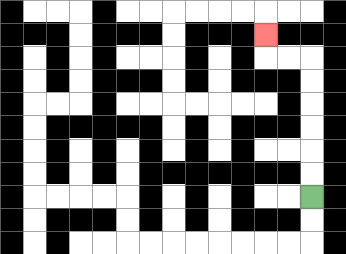{'start': '[13, 8]', 'end': '[11, 1]', 'path_directions': 'U,U,U,U,U,U,L,L,U', 'path_coordinates': '[[13, 8], [13, 7], [13, 6], [13, 5], [13, 4], [13, 3], [13, 2], [12, 2], [11, 2], [11, 1]]'}